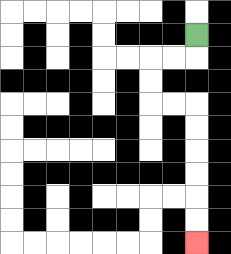{'start': '[8, 1]', 'end': '[8, 10]', 'path_directions': 'D,L,L,D,D,R,R,D,D,D,D,D,D', 'path_coordinates': '[[8, 1], [8, 2], [7, 2], [6, 2], [6, 3], [6, 4], [7, 4], [8, 4], [8, 5], [8, 6], [8, 7], [8, 8], [8, 9], [8, 10]]'}